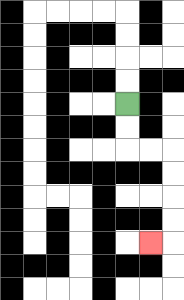{'start': '[5, 4]', 'end': '[6, 10]', 'path_directions': 'D,D,R,R,D,D,D,D,L', 'path_coordinates': '[[5, 4], [5, 5], [5, 6], [6, 6], [7, 6], [7, 7], [7, 8], [7, 9], [7, 10], [6, 10]]'}